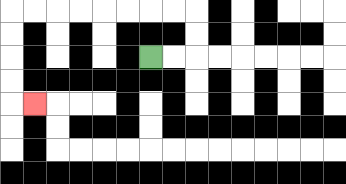{'start': '[6, 2]', 'end': '[1, 4]', 'path_directions': 'R,R,U,U,L,L,L,L,L,L,L,L,D,D,D,D,R', 'path_coordinates': '[[6, 2], [7, 2], [8, 2], [8, 1], [8, 0], [7, 0], [6, 0], [5, 0], [4, 0], [3, 0], [2, 0], [1, 0], [0, 0], [0, 1], [0, 2], [0, 3], [0, 4], [1, 4]]'}